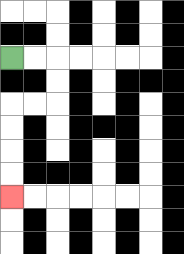{'start': '[0, 2]', 'end': '[0, 8]', 'path_directions': 'R,R,D,D,L,L,D,D,D,D', 'path_coordinates': '[[0, 2], [1, 2], [2, 2], [2, 3], [2, 4], [1, 4], [0, 4], [0, 5], [0, 6], [0, 7], [0, 8]]'}